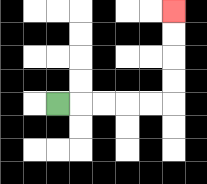{'start': '[2, 4]', 'end': '[7, 0]', 'path_directions': 'R,R,R,R,R,U,U,U,U', 'path_coordinates': '[[2, 4], [3, 4], [4, 4], [5, 4], [6, 4], [7, 4], [7, 3], [7, 2], [7, 1], [7, 0]]'}